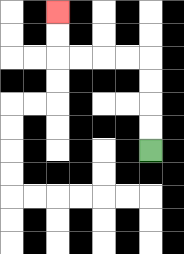{'start': '[6, 6]', 'end': '[2, 0]', 'path_directions': 'U,U,U,U,L,L,L,L,U,U', 'path_coordinates': '[[6, 6], [6, 5], [6, 4], [6, 3], [6, 2], [5, 2], [4, 2], [3, 2], [2, 2], [2, 1], [2, 0]]'}